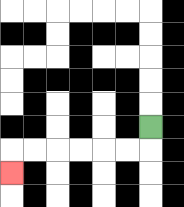{'start': '[6, 5]', 'end': '[0, 7]', 'path_directions': 'D,L,L,L,L,L,L,D', 'path_coordinates': '[[6, 5], [6, 6], [5, 6], [4, 6], [3, 6], [2, 6], [1, 6], [0, 6], [0, 7]]'}